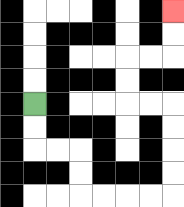{'start': '[1, 4]', 'end': '[7, 0]', 'path_directions': 'D,D,R,R,D,D,R,R,R,R,U,U,U,U,L,L,U,U,R,R,U,U', 'path_coordinates': '[[1, 4], [1, 5], [1, 6], [2, 6], [3, 6], [3, 7], [3, 8], [4, 8], [5, 8], [6, 8], [7, 8], [7, 7], [7, 6], [7, 5], [7, 4], [6, 4], [5, 4], [5, 3], [5, 2], [6, 2], [7, 2], [7, 1], [7, 0]]'}